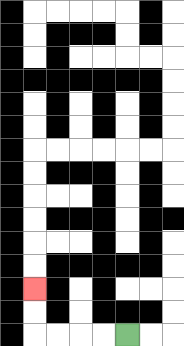{'start': '[5, 14]', 'end': '[1, 12]', 'path_directions': 'L,L,L,L,U,U', 'path_coordinates': '[[5, 14], [4, 14], [3, 14], [2, 14], [1, 14], [1, 13], [1, 12]]'}